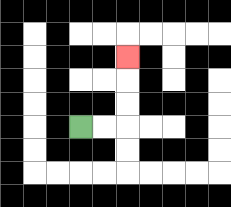{'start': '[3, 5]', 'end': '[5, 2]', 'path_directions': 'R,R,U,U,U', 'path_coordinates': '[[3, 5], [4, 5], [5, 5], [5, 4], [5, 3], [5, 2]]'}